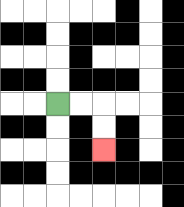{'start': '[2, 4]', 'end': '[4, 6]', 'path_directions': 'R,R,D,D', 'path_coordinates': '[[2, 4], [3, 4], [4, 4], [4, 5], [4, 6]]'}